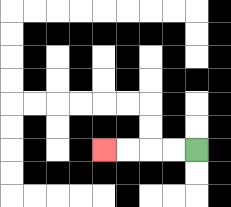{'start': '[8, 6]', 'end': '[4, 6]', 'path_directions': 'L,L,L,L', 'path_coordinates': '[[8, 6], [7, 6], [6, 6], [5, 6], [4, 6]]'}